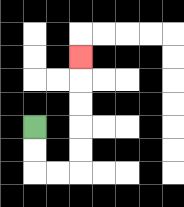{'start': '[1, 5]', 'end': '[3, 2]', 'path_directions': 'D,D,R,R,U,U,U,U,U', 'path_coordinates': '[[1, 5], [1, 6], [1, 7], [2, 7], [3, 7], [3, 6], [3, 5], [3, 4], [3, 3], [3, 2]]'}